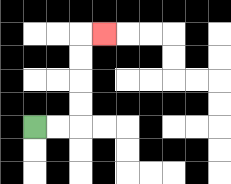{'start': '[1, 5]', 'end': '[4, 1]', 'path_directions': 'R,R,U,U,U,U,R', 'path_coordinates': '[[1, 5], [2, 5], [3, 5], [3, 4], [3, 3], [3, 2], [3, 1], [4, 1]]'}